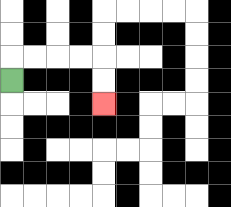{'start': '[0, 3]', 'end': '[4, 4]', 'path_directions': 'U,R,R,R,R,D,D', 'path_coordinates': '[[0, 3], [0, 2], [1, 2], [2, 2], [3, 2], [4, 2], [4, 3], [4, 4]]'}